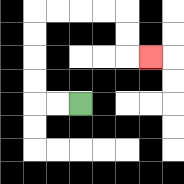{'start': '[3, 4]', 'end': '[6, 2]', 'path_directions': 'L,L,U,U,U,U,R,R,R,R,D,D,R', 'path_coordinates': '[[3, 4], [2, 4], [1, 4], [1, 3], [1, 2], [1, 1], [1, 0], [2, 0], [3, 0], [4, 0], [5, 0], [5, 1], [5, 2], [6, 2]]'}